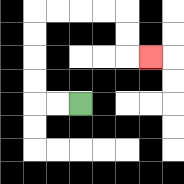{'start': '[3, 4]', 'end': '[6, 2]', 'path_directions': 'L,L,U,U,U,U,R,R,R,R,D,D,R', 'path_coordinates': '[[3, 4], [2, 4], [1, 4], [1, 3], [1, 2], [1, 1], [1, 0], [2, 0], [3, 0], [4, 0], [5, 0], [5, 1], [5, 2], [6, 2]]'}